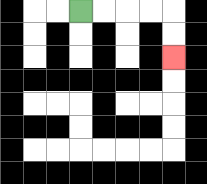{'start': '[3, 0]', 'end': '[7, 2]', 'path_directions': 'R,R,R,R,D,D', 'path_coordinates': '[[3, 0], [4, 0], [5, 0], [6, 0], [7, 0], [7, 1], [7, 2]]'}